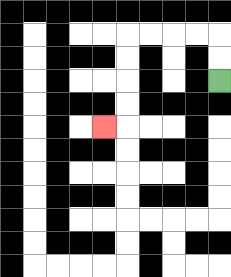{'start': '[9, 3]', 'end': '[4, 5]', 'path_directions': 'U,U,L,L,L,L,D,D,D,D,L', 'path_coordinates': '[[9, 3], [9, 2], [9, 1], [8, 1], [7, 1], [6, 1], [5, 1], [5, 2], [5, 3], [5, 4], [5, 5], [4, 5]]'}